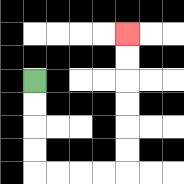{'start': '[1, 3]', 'end': '[5, 1]', 'path_directions': 'D,D,D,D,R,R,R,R,U,U,U,U,U,U', 'path_coordinates': '[[1, 3], [1, 4], [1, 5], [1, 6], [1, 7], [2, 7], [3, 7], [4, 7], [5, 7], [5, 6], [5, 5], [5, 4], [5, 3], [5, 2], [5, 1]]'}